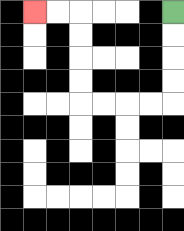{'start': '[7, 0]', 'end': '[1, 0]', 'path_directions': 'D,D,D,D,L,L,L,L,U,U,U,U,L,L', 'path_coordinates': '[[7, 0], [7, 1], [7, 2], [7, 3], [7, 4], [6, 4], [5, 4], [4, 4], [3, 4], [3, 3], [3, 2], [3, 1], [3, 0], [2, 0], [1, 0]]'}